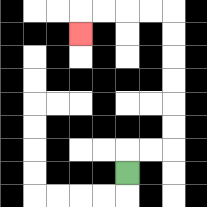{'start': '[5, 7]', 'end': '[3, 1]', 'path_directions': 'U,R,R,U,U,U,U,U,U,L,L,L,L,D', 'path_coordinates': '[[5, 7], [5, 6], [6, 6], [7, 6], [7, 5], [7, 4], [7, 3], [7, 2], [7, 1], [7, 0], [6, 0], [5, 0], [4, 0], [3, 0], [3, 1]]'}